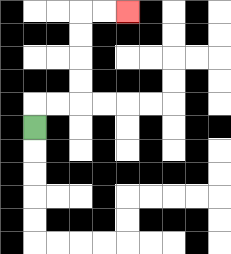{'start': '[1, 5]', 'end': '[5, 0]', 'path_directions': 'U,R,R,U,U,U,U,R,R', 'path_coordinates': '[[1, 5], [1, 4], [2, 4], [3, 4], [3, 3], [3, 2], [3, 1], [3, 0], [4, 0], [5, 0]]'}